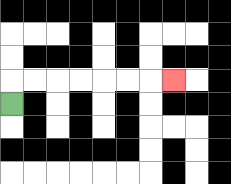{'start': '[0, 4]', 'end': '[7, 3]', 'path_directions': 'U,R,R,R,R,R,R,R', 'path_coordinates': '[[0, 4], [0, 3], [1, 3], [2, 3], [3, 3], [4, 3], [5, 3], [6, 3], [7, 3]]'}